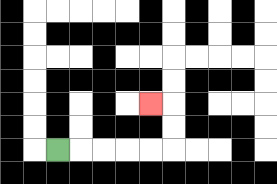{'start': '[2, 6]', 'end': '[6, 4]', 'path_directions': 'R,R,R,R,R,U,U,L', 'path_coordinates': '[[2, 6], [3, 6], [4, 6], [5, 6], [6, 6], [7, 6], [7, 5], [7, 4], [6, 4]]'}